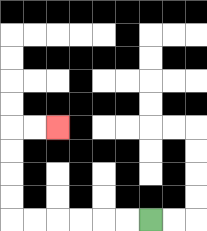{'start': '[6, 9]', 'end': '[2, 5]', 'path_directions': 'L,L,L,L,L,L,U,U,U,U,R,R', 'path_coordinates': '[[6, 9], [5, 9], [4, 9], [3, 9], [2, 9], [1, 9], [0, 9], [0, 8], [0, 7], [0, 6], [0, 5], [1, 5], [2, 5]]'}